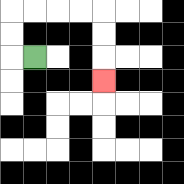{'start': '[1, 2]', 'end': '[4, 3]', 'path_directions': 'L,U,U,R,R,R,R,D,D,D', 'path_coordinates': '[[1, 2], [0, 2], [0, 1], [0, 0], [1, 0], [2, 0], [3, 0], [4, 0], [4, 1], [4, 2], [4, 3]]'}